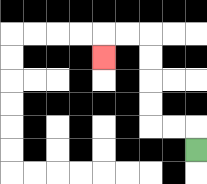{'start': '[8, 6]', 'end': '[4, 2]', 'path_directions': 'U,L,L,U,U,U,U,L,L,D', 'path_coordinates': '[[8, 6], [8, 5], [7, 5], [6, 5], [6, 4], [6, 3], [6, 2], [6, 1], [5, 1], [4, 1], [4, 2]]'}